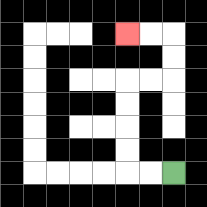{'start': '[7, 7]', 'end': '[5, 1]', 'path_directions': 'L,L,U,U,U,U,R,R,U,U,L,L', 'path_coordinates': '[[7, 7], [6, 7], [5, 7], [5, 6], [5, 5], [5, 4], [5, 3], [6, 3], [7, 3], [7, 2], [7, 1], [6, 1], [5, 1]]'}